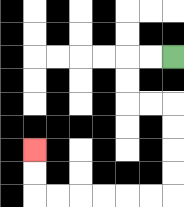{'start': '[7, 2]', 'end': '[1, 6]', 'path_directions': 'L,L,D,D,R,R,D,D,D,D,L,L,L,L,L,L,U,U', 'path_coordinates': '[[7, 2], [6, 2], [5, 2], [5, 3], [5, 4], [6, 4], [7, 4], [7, 5], [7, 6], [7, 7], [7, 8], [6, 8], [5, 8], [4, 8], [3, 8], [2, 8], [1, 8], [1, 7], [1, 6]]'}